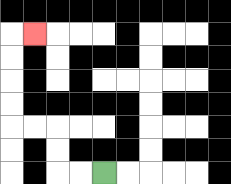{'start': '[4, 7]', 'end': '[1, 1]', 'path_directions': 'L,L,U,U,L,L,U,U,U,U,R', 'path_coordinates': '[[4, 7], [3, 7], [2, 7], [2, 6], [2, 5], [1, 5], [0, 5], [0, 4], [0, 3], [0, 2], [0, 1], [1, 1]]'}